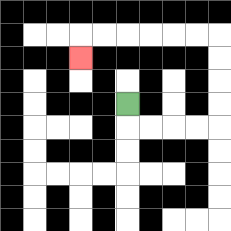{'start': '[5, 4]', 'end': '[3, 2]', 'path_directions': 'D,R,R,R,R,U,U,U,U,L,L,L,L,L,L,D', 'path_coordinates': '[[5, 4], [5, 5], [6, 5], [7, 5], [8, 5], [9, 5], [9, 4], [9, 3], [9, 2], [9, 1], [8, 1], [7, 1], [6, 1], [5, 1], [4, 1], [3, 1], [3, 2]]'}